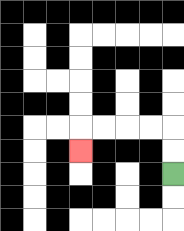{'start': '[7, 7]', 'end': '[3, 6]', 'path_directions': 'U,U,L,L,L,L,D', 'path_coordinates': '[[7, 7], [7, 6], [7, 5], [6, 5], [5, 5], [4, 5], [3, 5], [3, 6]]'}